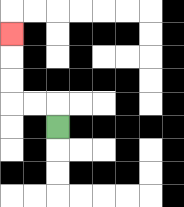{'start': '[2, 5]', 'end': '[0, 1]', 'path_directions': 'U,L,L,U,U,U', 'path_coordinates': '[[2, 5], [2, 4], [1, 4], [0, 4], [0, 3], [0, 2], [0, 1]]'}